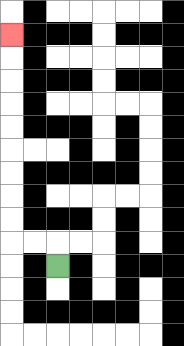{'start': '[2, 11]', 'end': '[0, 1]', 'path_directions': 'U,L,L,U,U,U,U,U,U,U,U,U', 'path_coordinates': '[[2, 11], [2, 10], [1, 10], [0, 10], [0, 9], [0, 8], [0, 7], [0, 6], [0, 5], [0, 4], [0, 3], [0, 2], [0, 1]]'}